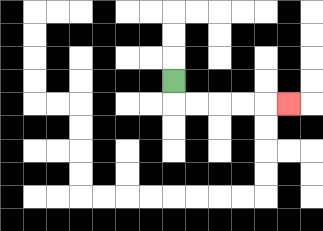{'start': '[7, 3]', 'end': '[12, 4]', 'path_directions': 'D,R,R,R,R,R', 'path_coordinates': '[[7, 3], [7, 4], [8, 4], [9, 4], [10, 4], [11, 4], [12, 4]]'}